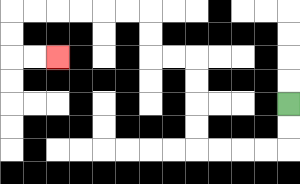{'start': '[12, 4]', 'end': '[2, 2]', 'path_directions': 'D,D,L,L,L,L,U,U,U,U,L,L,U,U,L,L,L,L,L,L,D,D,R,R', 'path_coordinates': '[[12, 4], [12, 5], [12, 6], [11, 6], [10, 6], [9, 6], [8, 6], [8, 5], [8, 4], [8, 3], [8, 2], [7, 2], [6, 2], [6, 1], [6, 0], [5, 0], [4, 0], [3, 0], [2, 0], [1, 0], [0, 0], [0, 1], [0, 2], [1, 2], [2, 2]]'}